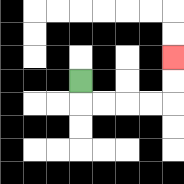{'start': '[3, 3]', 'end': '[7, 2]', 'path_directions': 'D,R,R,R,R,U,U', 'path_coordinates': '[[3, 3], [3, 4], [4, 4], [5, 4], [6, 4], [7, 4], [7, 3], [7, 2]]'}